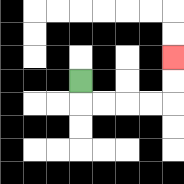{'start': '[3, 3]', 'end': '[7, 2]', 'path_directions': 'D,R,R,R,R,U,U', 'path_coordinates': '[[3, 3], [3, 4], [4, 4], [5, 4], [6, 4], [7, 4], [7, 3], [7, 2]]'}